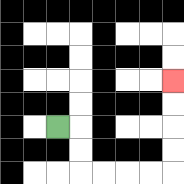{'start': '[2, 5]', 'end': '[7, 3]', 'path_directions': 'R,D,D,R,R,R,R,U,U,U,U', 'path_coordinates': '[[2, 5], [3, 5], [3, 6], [3, 7], [4, 7], [5, 7], [6, 7], [7, 7], [7, 6], [7, 5], [7, 4], [7, 3]]'}